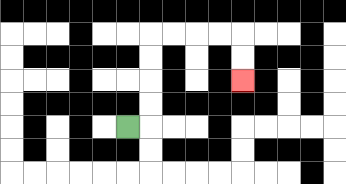{'start': '[5, 5]', 'end': '[10, 3]', 'path_directions': 'R,U,U,U,U,R,R,R,R,D,D', 'path_coordinates': '[[5, 5], [6, 5], [6, 4], [6, 3], [6, 2], [6, 1], [7, 1], [8, 1], [9, 1], [10, 1], [10, 2], [10, 3]]'}